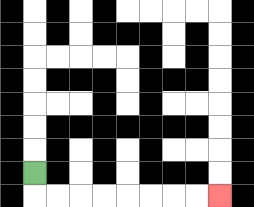{'start': '[1, 7]', 'end': '[9, 8]', 'path_directions': 'D,R,R,R,R,R,R,R,R', 'path_coordinates': '[[1, 7], [1, 8], [2, 8], [3, 8], [4, 8], [5, 8], [6, 8], [7, 8], [8, 8], [9, 8]]'}